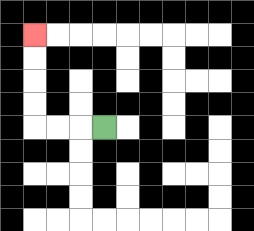{'start': '[4, 5]', 'end': '[1, 1]', 'path_directions': 'L,L,L,U,U,U,U', 'path_coordinates': '[[4, 5], [3, 5], [2, 5], [1, 5], [1, 4], [1, 3], [1, 2], [1, 1]]'}